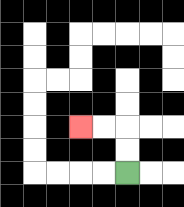{'start': '[5, 7]', 'end': '[3, 5]', 'path_directions': 'U,U,L,L', 'path_coordinates': '[[5, 7], [5, 6], [5, 5], [4, 5], [3, 5]]'}